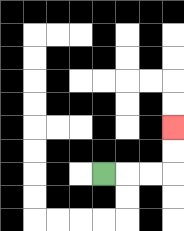{'start': '[4, 7]', 'end': '[7, 5]', 'path_directions': 'R,R,R,U,U', 'path_coordinates': '[[4, 7], [5, 7], [6, 7], [7, 7], [7, 6], [7, 5]]'}